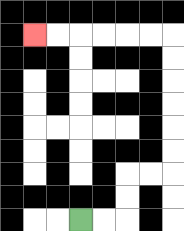{'start': '[3, 9]', 'end': '[1, 1]', 'path_directions': 'R,R,U,U,R,R,U,U,U,U,U,U,L,L,L,L,L,L', 'path_coordinates': '[[3, 9], [4, 9], [5, 9], [5, 8], [5, 7], [6, 7], [7, 7], [7, 6], [7, 5], [7, 4], [7, 3], [7, 2], [7, 1], [6, 1], [5, 1], [4, 1], [3, 1], [2, 1], [1, 1]]'}